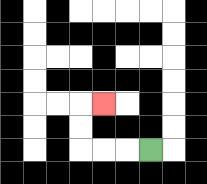{'start': '[6, 6]', 'end': '[4, 4]', 'path_directions': 'L,L,L,U,U,R', 'path_coordinates': '[[6, 6], [5, 6], [4, 6], [3, 6], [3, 5], [3, 4], [4, 4]]'}